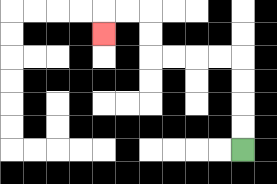{'start': '[10, 6]', 'end': '[4, 1]', 'path_directions': 'U,U,U,U,L,L,L,L,U,U,L,L,D', 'path_coordinates': '[[10, 6], [10, 5], [10, 4], [10, 3], [10, 2], [9, 2], [8, 2], [7, 2], [6, 2], [6, 1], [6, 0], [5, 0], [4, 0], [4, 1]]'}